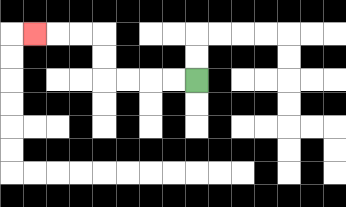{'start': '[8, 3]', 'end': '[1, 1]', 'path_directions': 'L,L,L,L,U,U,L,L,L', 'path_coordinates': '[[8, 3], [7, 3], [6, 3], [5, 3], [4, 3], [4, 2], [4, 1], [3, 1], [2, 1], [1, 1]]'}